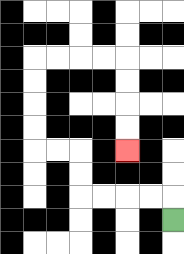{'start': '[7, 9]', 'end': '[5, 6]', 'path_directions': 'U,L,L,L,L,U,U,L,L,U,U,U,U,R,R,R,R,D,D,D,D', 'path_coordinates': '[[7, 9], [7, 8], [6, 8], [5, 8], [4, 8], [3, 8], [3, 7], [3, 6], [2, 6], [1, 6], [1, 5], [1, 4], [1, 3], [1, 2], [2, 2], [3, 2], [4, 2], [5, 2], [5, 3], [5, 4], [5, 5], [5, 6]]'}